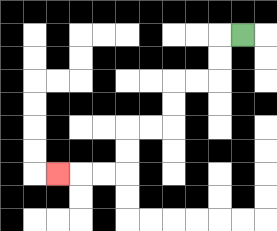{'start': '[10, 1]', 'end': '[2, 7]', 'path_directions': 'L,D,D,L,L,D,D,L,L,D,D,L,L,L', 'path_coordinates': '[[10, 1], [9, 1], [9, 2], [9, 3], [8, 3], [7, 3], [7, 4], [7, 5], [6, 5], [5, 5], [5, 6], [5, 7], [4, 7], [3, 7], [2, 7]]'}